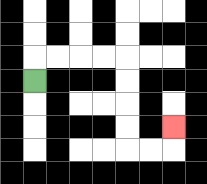{'start': '[1, 3]', 'end': '[7, 5]', 'path_directions': 'U,R,R,R,R,D,D,D,D,R,R,U', 'path_coordinates': '[[1, 3], [1, 2], [2, 2], [3, 2], [4, 2], [5, 2], [5, 3], [5, 4], [5, 5], [5, 6], [6, 6], [7, 6], [7, 5]]'}